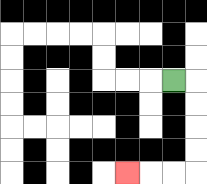{'start': '[7, 3]', 'end': '[5, 7]', 'path_directions': 'R,D,D,D,D,L,L,L', 'path_coordinates': '[[7, 3], [8, 3], [8, 4], [8, 5], [8, 6], [8, 7], [7, 7], [6, 7], [5, 7]]'}